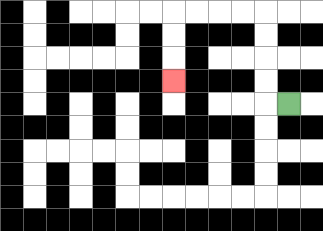{'start': '[12, 4]', 'end': '[7, 3]', 'path_directions': 'L,U,U,U,U,L,L,L,L,D,D,D', 'path_coordinates': '[[12, 4], [11, 4], [11, 3], [11, 2], [11, 1], [11, 0], [10, 0], [9, 0], [8, 0], [7, 0], [7, 1], [7, 2], [7, 3]]'}